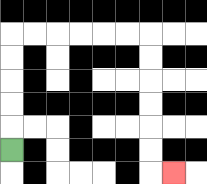{'start': '[0, 6]', 'end': '[7, 7]', 'path_directions': 'U,U,U,U,U,R,R,R,R,R,R,D,D,D,D,D,D,R', 'path_coordinates': '[[0, 6], [0, 5], [0, 4], [0, 3], [0, 2], [0, 1], [1, 1], [2, 1], [3, 1], [4, 1], [5, 1], [6, 1], [6, 2], [6, 3], [6, 4], [6, 5], [6, 6], [6, 7], [7, 7]]'}